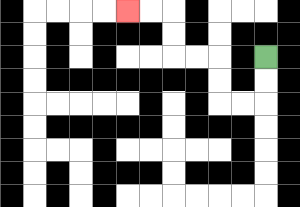{'start': '[11, 2]', 'end': '[5, 0]', 'path_directions': 'D,D,L,L,U,U,L,L,U,U,L,L', 'path_coordinates': '[[11, 2], [11, 3], [11, 4], [10, 4], [9, 4], [9, 3], [9, 2], [8, 2], [7, 2], [7, 1], [7, 0], [6, 0], [5, 0]]'}